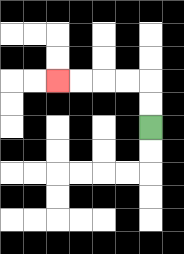{'start': '[6, 5]', 'end': '[2, 3]', 'path_directions': 'U,U,L,L,L,L', 'path_coordinates': '[[6, 5], [6, 4], [6, 3], [5, 3], [4, 3], [3, 3], [2, 3]]'}